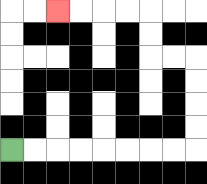{'start': '[0, 6]', 'end': '[2, 0]', 'path_directions': 'R,R,R,R,R,R,R,R,U,U,U,U,L,L,U,U,L,L,L,L', 'path_coordinates': '[[0, 6], [1, 6], [2, 6], [3, 6], [4, 6], [5, 6], [6, 6], [7, 6], [8, 6], [8, 5], [8, 4], [8, 3], [8, 2], [7, 2], [6, 2], [6, 1], [6, 0], [5, 0], [4, 0], [3, 0], [2, 0]]'}